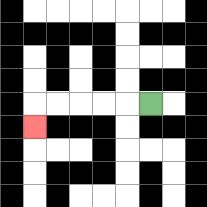{'start': '[6, 4]', 'end': '[1, 5]', 'path_directions': 'L,L,L,L,L,D', 'path_coordinates': '[[6, 4], [5, 4], [4, 4], [3, 4], [2, 4], [1, 4], [1, 5]]'}